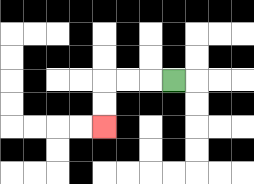{'start': '[7, 3]', 'end': '[4, 5]', 'path_directions': 'L,L,L,D,D', 'path_coordinates': '[[7, 3], [6, 3], [5, 3], [4, 3], [4, 4], [4, 5]]'}